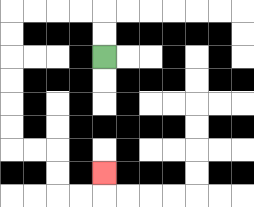{'start': '[4, 2]', 'end': '[4, 7]', 'path_directions': 'U,U,L,L,L,L,D,D,D,D,D,D,R,R,D,D,R,R,U', 'path_coordinates': '[[4, 2], [4, 1], [4, 0], [3, 0], [2, 0], [1, 0], [0, 0], [0, 1], [0, 2], [0, 3], [0, 4], [0, 5], [0, 6], [1, 6], [2, 6], [2, 7], [2, 8], [3, 8], [4, 8], [4, 7]]'}